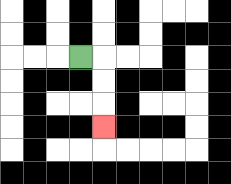{'start': '[3, 2]', 'end': '[4, 5]', 'path_directions': 'R,D,D,D', 'path_coordinates': '[[3, 2], [4, 2], [4, 3], [4, 4], [4, 5]]'}